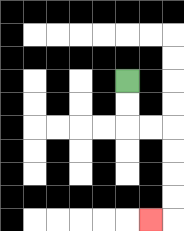{'start': '[5, 3]', 'end': '[6, 9]', 'path_directions': 'D,D,R,R,D,D,D,D,L', 'path_coordinates': '[[5, 3], [5, 4], [5, 5], [6, 5], [7, 5], [7, 6], [7, 7], [7, 8], [7, 9], [6, 9]]'}